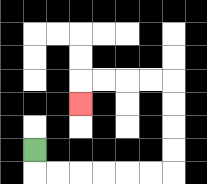{'start': '[1, 6]', 'end': '[3, 4]', 'path_directions': 'D,R,R,R,R,R,R,U,U,U,U,L,L,L,L,D', 'path_coordinates': '[[1, 6], [1, 7], [2, 7], [3, 7], [4, 7], [5, 7], [6, 7], [7, 7], [7, 6], [7, 5], [7, 4], [7, 3], [6, 3], [5, 3], [4, 3], [3, 3], [3, 4]]'}